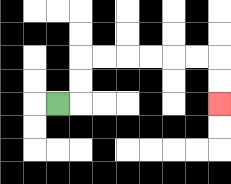{'start': '[2, 4]', 'end': '[9, 4]', 'path_directions': 'R,U,U,R,R,R,R,R,R,D,D', 'path_coordinates': '[[2, 4], [3, 4], [3, 3], [3, 2], [4, 2], [5, 2], [6, 2], [7, 2], [8, 2], [9, 2], [9, 3], [9, 4]]'}